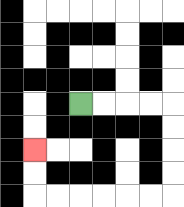{'start': '[3, 4]', 'end': '[1, 6]', 'path_directions': 'R,R,R,R,D,D,D,D,L,L,L,L,L,L,U,U', 'path_coordinates': '[[3, 4], [4, 4], [5, 4], [6, 4], [7, 4], [7, 5], [7, 6], [7, 7], [7, 8], [6, 8], [5, 8], [4, 8], [3, 8], [2, 8], [1, 8], [1, 7], [1, 6]]'}